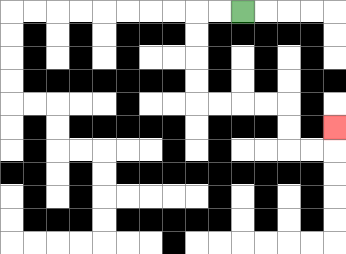{'start': '[10, 0]', 'end': '[14, 5]', 'path_directions': 'L,L,D,D,D,D,R,R,R,R,D,D,R,R,U', 'path_coordinates': '[[10, 0], [9, 0], [8, 0], [8, 1], [8, 2], [8, 3], [8, 4], [9, 4], [10, 4], [11, 4], [12, 4], [12, 5], [12, 6], [13, 6], [14, 6], [14, 5]]'}